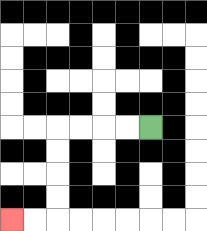{'start': '[6, 5]', 'end': '[0, 9]', 'path_directions': 'L,L,L,L,D,D,D,D,L,L', 'path_coordinates': '[[6, 5], [5, 5], [4, 5], [3, 5], [2, 5], [2, 6], [2, 7], [2, 8], [2, 9], [1, 9], [0, 9]]'}